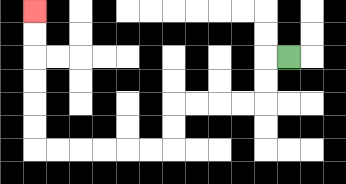{'start': '[12, 2]', 'end': '[1, 0]', 'path_directions': 'L,D,D,L,L,L,L,D,D,L,L,L,L,L,L,U,U,U,U,U,U', 'path_coordinates': '[[12, 2], [11, 2], [11, 3], [11, 4], [10, 4], [9, 4], [8, 4], [7, 4], [7, 5], [7, 6], [6, 6], [5, 6], [4, 6], [3, 6], [2, 6], [1, 6], [1, 5], [1, 4], [1, 3], [1, 2], [1, 1], [1, 0]]'}